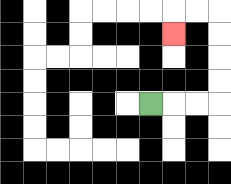{'start': '[6, 4]', 'end': '[7, 1]', 'path_directions': 'R,R,R,U,U,U,U,L,L,D', 'path_coordinates': '[[6, 4], [7, 4], [8, 4], [9, 4], [9, 3], [9, 2], [9, 1], [9, 0], [8, 0], [7, 0], [7, 1]]'}